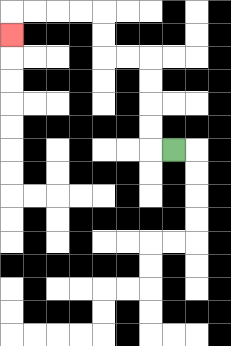{'start': '[7, 6]', 'end': '[0, 1]', 'path_directions': 'L,U,U,U,U,L,L,U,U,L,L,L,L,D', 'path_coordinates': '[[7, 6], [6, 6], [6, 5], [6, 4], [6, 3], [6, 2], [5, 2], [4, 2], [4, 1], [4, 0], [3, 0], [2, 0], [1, 0], [0, 0], [0, 1]]'}